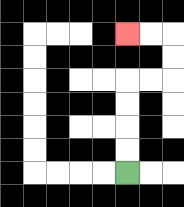{'start': '[5, 7]', 'end': '[5, 1]', 'path_directions': 'U,U,U,U,R,R,U,U,L,L', 'path_coordinates': '[[5, 7], [5, 6], [5, 5], [5, 4], [5, 3], [6, 3], [7, 3], [7, 2], [7, 1], [6, 1], [5, 1]]'}